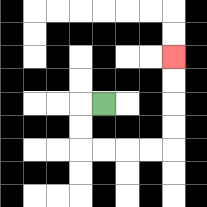{'start': '[4, 4]', 'end': '[7, 2]', 'path_directions': 'L,D,D,R,R,R,R,U,U,U,U', 'path_coordinates': '[[4, 4], [3, 4], [3, 5], [3, 6], [4, 6], [5, 6], [6, 6], [7, 6], [7, 5], [7, 4], [7, 3], [7, 2]]'}